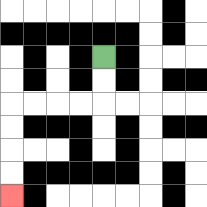{'start': '[4, 2]', 'end': '[0, 8]', 'path_directions': 'D,D,L,L,L,L,D,D,D,D', 'path_coordinates': '[[4, 2], [4, 3], [4, 4], [3, 4], [2, 4], [1, 4], [0, 4], [0, 5], [0, 6], [0, 7], [0, 8]]'}